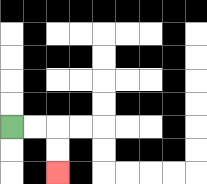{'start': '[0, 5]', 'end': '[2, 7]', 'path_directions': 'R,R,D,D', 'path_coordinates': '[[0, 5], [1, 5], [2, 5], [2, 6], [2, 7]]'}